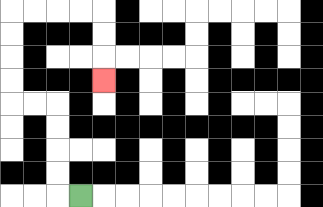{'start': '[3, 8]', 'end': '[4, 3]', 'path_directions': 'L,U,U,U,U,L,L,U,U,U,U,R,R,R,R,D,D,D', 'path_coordinates': '[[3, 8], [2, 8], [2, 7], [2, 6], [2, 5], [2, 4], [1, 4], [0, 4], [0, 3], [0, 2], [0, 1], [0, 0], [1, 0], [2, 0], [3, 0], [4, 0], [4, 1], [4, 2], [4, 3]]'}